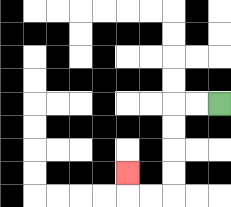{'start': '[9, 4]', 'end': '[5, 7]', 'path_directions': 'L,L,D,D,D,D,L,L,U', 'path_coordinates': '[[9, 4], [8, 4], [7, 4], [7, 5], [7, 6], [7, 7], [7, 8], [6, 8], [5, 8], [5, 7]]'}